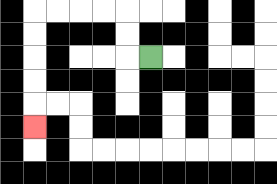{'start': '[6, 2]', 'end': '[1, 5]', 'path_directions': 'L,U,U,L,L,L,L,D,D,D,D,D', 'path_coordinates': '[[6, 2], [5, 2], [5, 1], [5, 0], [4, 0], [3, 0], [2, 0], [1, 0], [1, 1], [1, 2], [1, 3], [1, 4], [1, 5]]'}